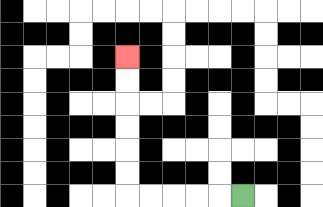{'start': '[10, 8]', 'end': '[5, 2]', 'path_directions': 'L,L,L,L,L,U,U,U,U,U,U', 'path_coordinates': '[[10, 8], [9, 8], [8, 8], [7, 8], [6, 8], [5, 8], [5, 7], [5, 6], [5, 5], [5, 4], [5, 3], [5, 2]]'}